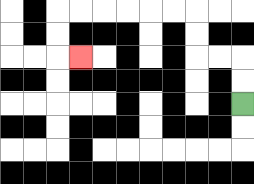{'start': '[10, 4]', 'end': '[3, 2]', 'path_directions': 'U,U,L,L,U,U,L,L,L,L,L,L,D,D,R', 'path_coordinates': '[[10, 4], [10, 3], [10, 2], [9, 2], [8, 2], [8, 1], [8, 0], [7, 0], [6, 0], [5, 0], [4, 0], [3, 0], [2, 0], [2, 1], [2, 2], [3, 2]]'}